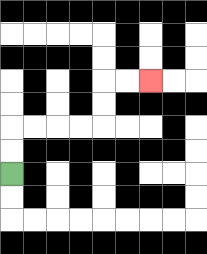{'start': '[0, 7]', 'end': '[6, 3]', 'path_directions': 'U,U,R,R,R,R,U,U,R,R', 'path_coordinates': '[[0, 7], [0, 6], [0, 5], [1, 5], [2, 5], [3, 5], [4, 5], [4, 4], [4, 3], [5, 3], [6, 3]]'}